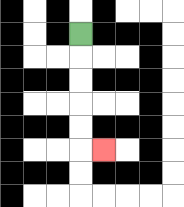{'start': '[3, 1]', 'end': '[4, 6]', 'path_directions': 'D,D,D,D,D,R', 'path_coordinates': '[[3, 1], [3, 2], [3, 3], [3, 4], [3, 5], [3, 6], [4, 6]]'}